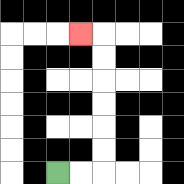{'start': '[2, 7]', 'end': '[3, 1]', 'path_directions': 'R,R,U,U,U,U,U,U,L', 'path_coordinates': '[[2, 7], [3, 7], [4, 7], [4, 6], [4, 5], [4, 4], [4, 3], [4, 2], [4, 1], [3, 1]]'}